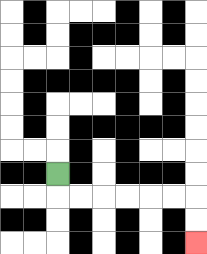{'start': '[2, 7]', 'end': '[8, 10]', 'path_directions': 'D,R,R,R,R,R,R,D,D', 'path_coordinates': '[[2, 7], [2, 8], [3, 8], [4, 8], [5, 8], [6, 8], [7, 8], [8, 8], [8, 9], [8, 10]]'}